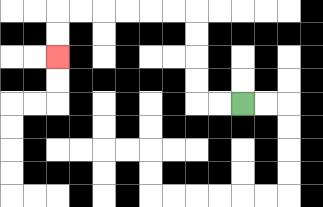{'start': '[10, 4]', 'end': '[2, 2]', 'path_directions': 'L,L,U,U,U,U,L,L,L,L,L,L,D,D', 'path_coordinates': '[[10, 4], [9, 4], [8, 4], [8, 3], [8, 2], [8, 1], [8, 0], [7, 0], [6, 0], [5, 0], [4, 0], [3, 0], [2, 0], [2, 1], [2, 2]]'}